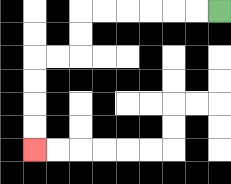{'start': '[9, 0]', 'end': '[1, 6]', 'path_directions': 'L,L,L,L,L,L,D,D,L,L,D,D,D,D', 'path_coordinates': '[[9, 0], [8, 0], [7, 0], [6, 0], [5, 0], [4, 0], [3, 0], [3, 1], [3, 2], [2, 2], [1, 2], [1, 3], [1, 4], [1, 5], [1, 6]]'}